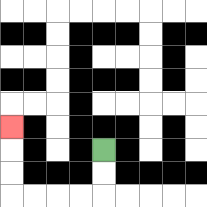{'start': '[4, 6]', 'end': '[0, 5]', 'path_directions': 'D,D,L,L,L,L,U,U,U', 'path_coordinates': '[[4, 6], [4, 7], [4, 8], [3, 8], [2, 8], [1, 8], [0, 8], [0, 7], [0, 6], [0, 5]]'}